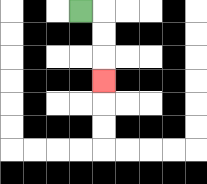{'start': '[3, 0]', 'end': '[4, 3]', 'path_directions': 'R,D,D,D', 'path_coordinates': '[[3, 0], [4, 0], [4, 1], [4, 2], [4, 3]]'}